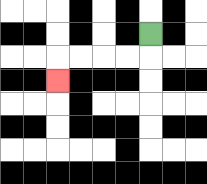{'start': '[6, 1]', 'end': '[2, 3]', 'path_directions': 'D,L,L,L,L,D', 'path_coordinates': '[[6, 1], [6, 2], [5, 2], [4, 2], [3, 2], [2, 2], [2, 3]]'}